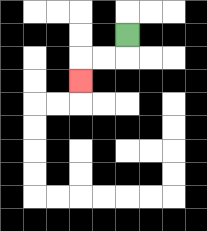{'start': '[5, 1]', 'end': '[3, 3]', 'path_directions': 'D,L,L,D', 'path_coordinates': '[[5, 1], [5, 2], [4, 2], [3, 2], [3, 3]]'}